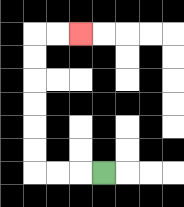{'start': '[4, 7]', 'end': '[3, 1]', 'path_directions': 'L,L,L,U,U,U,U,U,U,R,R', 'path_coordinates': '[[4, 7], [3, 7], [2, 7], [1, 7], [1, 6], [1, 5], [1, 4], [1, 3], [1, 2], [1, 1], [2, 1], [3, 1]]'}